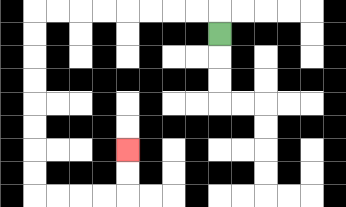{'start': '[9, 1]', 'end': '[5, 6]', 'path_directions': 'U,L,L,L,L,L,L,L,L,D,D,D,D,D,D,D,D,R,R,R,R,U,U', 'path_coordinates': '[[9, 1], [9, 0], [8, 0], [7, 0], [6, 0], [5, 0], [4, 0], [3, 0], [2, 0], [1, 0], [1, 1], [1, 2], [1, 3], [1, 4], [1, 5], [1, 6], [1, 7], [1, 8], [2, 8], [3, 8], [4, 8], [5, 8], [5, 7], [5, 6]]'}